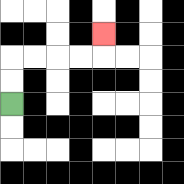{'start': '[0, 4]', 'end': '[4, 1]', 'path_directions': 'U,U,R,R,R,R,U', 'path_coordinates': '[[0, 4], [0, 3], [0, 2], [1, 2], [2, 2], [3, 2], [4, 2], [4, 1]]'}